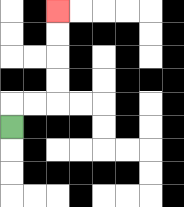{'start': '[0, 5]', 'end': '[2, 0]', 'path_directions': 'U,R,R,U,U,U,U', 'path_coordinates': '[[0, 5], [0, 4], [1, 4], [2, 4], [2, 3], [2, 2], [2, 1], [2, 0]]'}